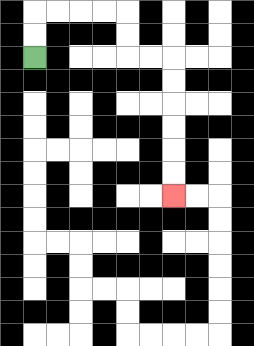{'start': '[1, 2]', 'end': '[7, 8]', 'path_directions': 'U,U,R,R,R,R,D,D,R,R,D,D,D,D,D,D', 'path_coordinates': '[[1, 2], [1, 1], [1, 0], [2, 0], [3, 0], [4, 0], [5, 0], [5, 1], [5, 2], [6, 2], [7, 2], [7, 3], [7, 4], [7, 5], [7, 6], [7, 7], [7, 8]]'}